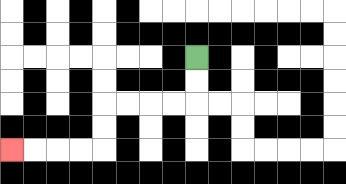{'start': '[8, 2]', 'end': '[0, 6]', 'path_directions': 'D,D,L,L,L,L,D,D,L,L,L,L', 'path_coordinates': '[[8, 2], [8, 3], [8, 4], [7, 4], [6, 4], [5, 4], [4, 4], [4, 5], [4, 6], [3, 6], [2, 6], [1, 6], [0, 6]]'}